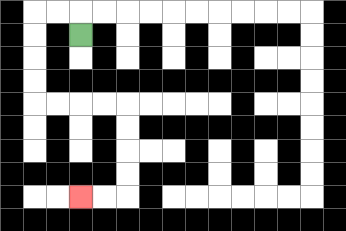{'start': '[3, 1]', 'end': '[3, 8]', 'path_directions': 'U,L,L,D,D,D,D,R,R,R,R,D,D,D,D,L,L', 'path_coordinates': '[[3, 1], [3, 0], [2, 0], [1, 0], [1, 1], [1, 2], [1, 3], [1, 4], [2, 4], [3, 4], [4, 4], [5, 4], [5, 5], [5, 6], [5, 7], [5, 8], [4, 8], [3, 8]]'}